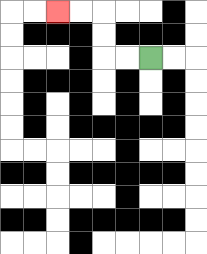{'start': '[6, 2]', 'end': '[2, 0]', 'path_directions': 'L,L,U,U,L,L', 'path_coordinates': '[[6, 2], [5, 2], [4, 2], [4, 1], [4, 0], [3, 0], [2, 0]]'}